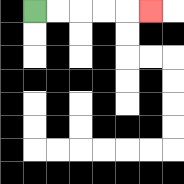{'start': '[1, 0]', 'end': '[6, 0]', 'path_directions': 'R,R,R,R,R', 'path_coordinates': '[[1, 0], [2, 0], [3, 0], [4, 0], [5, 0], [6, 0]]'}